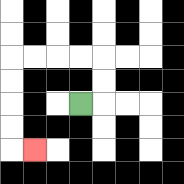{'start': '[3, 4]', 'end': '[1, 6]', 'path_directions': 'R,U,U,L,L,L,L,D,D,D,D,R', 'path_coordinates': '[[3, 4], [4, 4], [4, 3], [4, 2], [3, 2], [2, 2], [1, 2], [0, 2], [0, 3], [0, 4], [0, 5], [0, 6], [1, 6]]'}